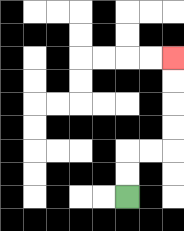{'start': '[5, 8]', 'end': '[7, 2]', 'path_directions': 'U,U,R,R,U,U,U,U', 'path_coordinates': '[[5, 8], [5, 7], [5, 6], [6, 6], [7, 6], [7, 5], [7, 4], [7, 3], [7, 2]]'}